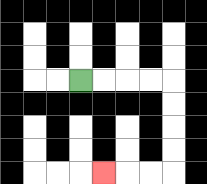{'start': '[3, 3]', 'end': '[4, 7]', 'path_directions': 'R,R,R,R,D,D,D,D,L,L,L', 'path_coordinates': '[[3, 3], [4, 3], [5, 3], [6, 3], [7, 3], [7, 4], [7, 5], [7, 6], [7, 7], [6, 7], [5, 7], [4, 7]]'}